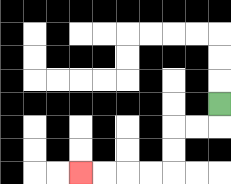{'start': '[9, 4]', 'end': '[3, 7]', 'path_directions': 'D,L,L,D,D,L,L,L,L', 'path_coordinates': '[[9, 4], [9, 5], [8, 5], [7, 5], [7, 6], [7, 7], [6, 7], [5, 7], [4, 7], [3, 7]]'}